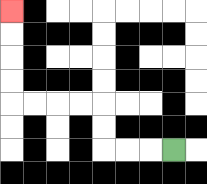{'start': '[7, 6]', 'end': '[0, 0]', 'path_directions': 'L,L,L,U,U,L,L,L,L,U,U,U,U', 'path_coordinates': '[[7, 6], [6, 6], [5, 6], [4, 6], [4, 5], [4, 4], [3, 4], [2, 4], [1, 4], [0, 4], [0, 3], [0, 2], [0, 1], [0, 0]]'}